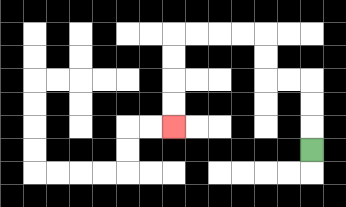{'start': '[13, 6]', 'end': '[7, 5]', 'path_directions': 'U,U,U,L,L,U,U,L,L,L,L,D,D,D,D', 'path_coordinates': '[[13, 6], [13, 5], [13, 4], [13, 3], [12, 3], [11, 3], [11, 2], [11, 1], [10, 1], [9, 1], [8, 1], [7, 1], [7, 2], [7, 3], [7, 4], [7, 5]]'}